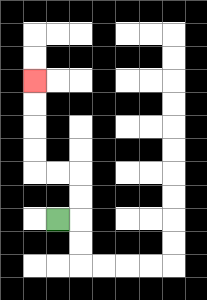{'start': '[2, 9]', 'end': '[1, 3]', 'path_directions': 'R,U,U,L,L,U,U,U,U', 'path_coordinates': '[[2, 9], [3, 9], [3, 8], [3, 7], [2, 7], [1, 7], [1, 6], [1, 5], [1, 4], [1, 3]]'}